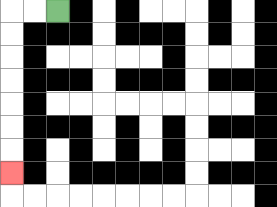{'start': '[2, 0]', 'end': '[0, 7]', 'path_directions': 'L,L,D,D,D,D,D,D,D', 'path_coordinates': '[[2, 0], [1, 0], [0, 0], [0, 1], [0, 2], [0, 3], [0, 4], [0, 5], [0, 6], [0, 7]]'}